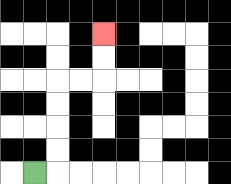{'start': '[1, 7]', 'end': '[4, 1]', 'path_directions': 'R,U,U,U,U,R,R,U,U', 'path_coordinates': '[[1, 7], [2, 7], [2, 6], [2, 5], [2, 4], [2, 3], [3, 3], [4, 3], [4, 2], [4, 1]]'}